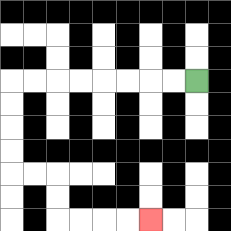{'start': '[8, 3]', 'end': '[6, 9]', 'path_directions': 'L,L,L,L,L,L,L,L,D,D,D,D,R,R,D,D,R,R,R,R', 'path_coordinates': '[[8, 3], [7, 3], [6, 3], [5, 3], [4, 3], [3, 3], [2, 3], [1, 3], [0, 3], [0, 4], [0, 5], [0, 6], [0, 7], [1, 7], [2, 7], [2, 8], [2, 9], [3, 9], [4, 9], [5, 9], [6, 9]]'}